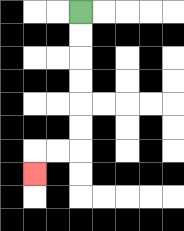{'start': '[3, 0]', 'end': '[1, 7]', 'path_directions': 'D,D,D,D,D,D,L,L,D', 'path_coordinates': '[[3, 0], [3, 1], [3, 2], [3, 3], [3, 4], [3, 5], [3, 6], [2, 6], [1, 6], [1, 7]]'}